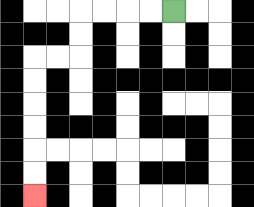{'start': '[7, 0]', 'end': '[1, 8]', 'path_directions': 'L,L,L,L,D,D,L,L,D,D,D,D,D,D', 'path_coordinates': '[[7, 0], [6, 0], [5, 0], [4, 0], [3, 0], [3, 1], [3, 2], [2, 2], [1, 2], [1, 3], [1, 4], [1, 5], [1, 6], [1, 7], [1, 8]]'}